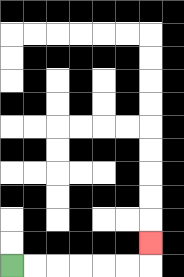{'start': '[0, 11]', 'end': '[6, 10]', 'path_directions': 'R,R,R,R,R,R,U', 'path_coordinates': '[[0, 11], [1, 11], [2, 11], [3, 11], [4, 11], [5, 11], [6, 11], [6, 10]]'}